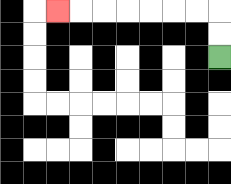{'start': '[9, 2]', 'end': '[2, 0]', 'path_directions': 'U,U,L,L,L,L,L,L,L', 'path_coordinates': '[[9, 2], [9, 1], [9, 0], [8, 0], [7, 0], [6, 0], [5, 0], [4, 0], [3, 0], [2, 0]]'}